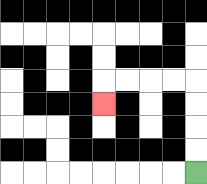{'start': '[8, 7]', 'end': '[4, 4]', 'path_directions': 'U,U,U,U,L,L,L,L,D', 'path_coordinates': '[[8, 7], [8, 6], [8, 5], [8, 4], [8, 3], [7, 3], [6, 3], [5, 3], [4, 3], [4, 4]]'}